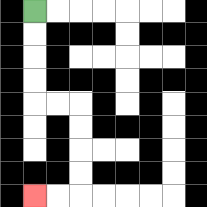{'start': '[1, 0]', 'end': '[1, 8]', 'path_directions': 'D,D,D,D,R,R,D,D,D,D,L,L', 'path_coordinates': '[[1, 0], [1, 1], [1, 2], [1, 3], [1, 4], [2, 4], [3, 4], [3, 5], [3, 6], [3, 7], [3, 8], [2, 8], [1, 8]]'}